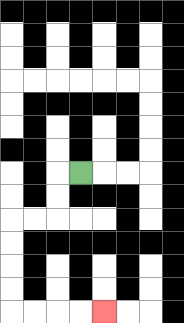{'start': '[3, 7]', 'end': '[4, 13]', 'path_directions': 'L,D,D,L,L,D,D,D,D,R,R,R,R', 'path_coordinates': '[[3, 7], [2, 7], [2, 8], [2, 9], [1, 9], [0, 9], [0, 10], [0, 11], [0, 12], [0, 13], [1, 13], [2, 13], [3, 13], [4, 13]]'}